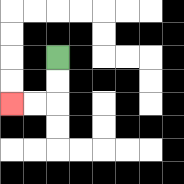{'start': '[2, 2]', 'end': '[0, 4]', 'path_directions': 'D,D,L,L', 'path_coordinates': '[[2, 2], [2, 3], [2, 4], [1, 4], [0, 4]]'}